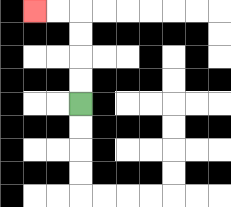{'start': '[3, 4]', 'end': '[1, 0]', 'path_directions': 'U,U,U,U,L,L', 'path_coordinates': '[[3, 4], [3, 3], [3, 2], [3, 1], [3, 0], [2, 0], [1, 0]]'}